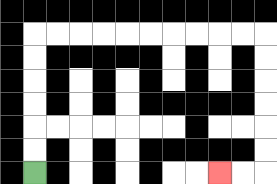{'start': '[1, 7]', 'end': '[9, 7]', 'path_directions': 'U,U,U,U,U,U,R,R,R,R,R,R,R,R,R,R,D,D,D,D,D,D,L,L', 'path_coordinates': '[[1, 7], [1, 6], [1, 5], [1, 4], [1, 3], [1, 2], [1, 1], [2, 1], [3, 1], [4, 1], [5, 1], [6, 1], [7, 1], [8, 1], [9, 1], [10, 1], [11, 1], [11, 2], [11, 3], [11, 4], [11, 5], [11, 6], [11, 7], [10, 7], [9, 7]]'}